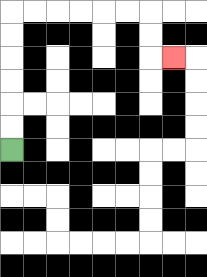{'start': '[0, 6]', 'end': '[7, 2]', 'path_directions': 'U,U,U,U,U,U,R,R,R,R,R,R,D,D,R', 'path_coordinates': '[[0, 6], [0, 5], [0, 4], [0, 3], [0, 2], [0, 1], [0, 0], [1, 0], [2, 0], [3, 0], [4, 0], [5, 0], [6, 0], [6, 1], [6, 2], [7, 2]]'}